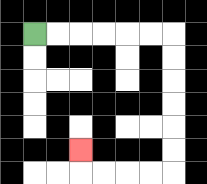{'start': '[1, 1]', 'end': '[3, 6]', 'path_directions': 'R,R,R,R,R,R,D,D,D,D,D,D,L,L,L,L,U', 'path_coordinates': '[[1, 1], [2, 1], [3, 1], [4, 1], [5, 1], [6, 1], [7, 1], [7, 2], [7, 3], [7, 4], [7, 5], [7, 6], [7, 7], [6, 7], [5, 7], [4, 7], [3, 7], [3, 6]]'}